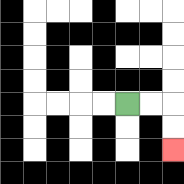{'start': '[5, 4]', 'end': '[7, 6]', 'path_directions': 'R,R,D,D', 'path_coordinates': '[[5, 4], [6, 4], [7, 4], [7, 5], [7, 6]]'}